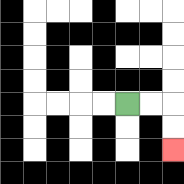{'start': '[5, 4]', 'end': '[7, 6]', 'path_directions': 'R,R,D,D', 'path_coordinates': '[[5, 4], [6, 4], [7, 4], [7, 5], [7, 6]]'}